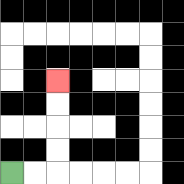{'start': '[0, 7]', 'end': '[2, 3]', 'path_directions': 'R,R,U,U,U,U', 'path_coordinates': '[[0, 7], [1, 7], [2, 7], [2, 6], [2, 5], [2, 4], [2, 3]]'}